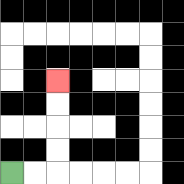{'start': '[0, 7]', 'end': '[2, 3]', 'path_directions': 'R,R,U,U,U,U', 'path_coordinates': '[[0, 7], [1, 7], [2, 7], [2, 6], [2, 5], [2, 4], [2, 3]]'}